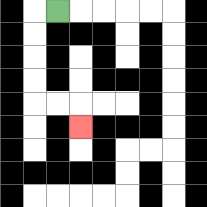{'start': '[2, 0]', 'end': '[3, 5]', 'path_directions': 'L,D,D,D,D,R,R,D', 'path_coordinates': '[[2, 0], [1, 0], [1, 1], [1, 2], [1, 3], [1, 4], [2, 4], [3, 4], [3, 5]]'}